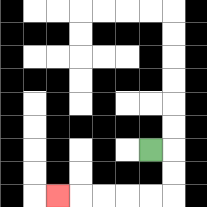{'start': '[6, 6]', 'end': '[2, 8]', 'path_directions': 'R,D,D,L,L,L,L,L', 'path_coordinates': '[[6, 6], [7, 6], [7, 7], [7, 8], [6, 8], [5, 8], [4, 8], [3, 8], [2, 8]]'}